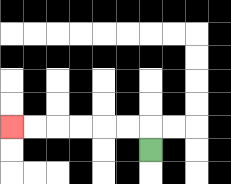{'start': '[6, 6]', 'end': '[0, 5]', 'path_directions': 'U,L,L,L,L,L,L', 'path_coordinates': '[[6, 6], [6, 5], [5, 5], [4, 5], [3, 5], [2, 5], [1, 5], [0, 5]]'}